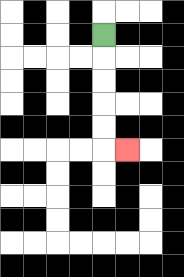{'start': '[4, 1]', 'end': '[5, 6]', 'path_directions': 'D,D,D,D,D,R', 'path_coordinates': '[[4, 1], [4, 2], [4, 3], [4, 4], [4, 5], [4, 6], [5, 6]]'}